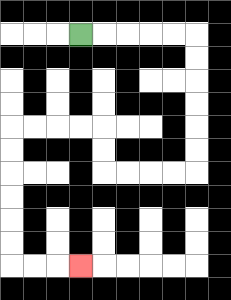{'start': '[3, 1]', 'end': '[3, 11]', 'path_directions': 'R,R,R,R,R,D,D,D,D,D,D,L,L,L,L,U,U,L,L,L,L,D,D,D,D,D,D,R,R,R', 'path_coordinates': '[[3, 1], [4, 1], [5, 1], [6, 1], [7, 1], [8, 1], [8, 2], [8, 3], [8, 4], [8, 5], [8, 6], [8, 7], [7, 7], [6, 7], [5, 7], [4, 7], [4, 6], [4, 5], [3, 5], [2, 5], [1, 5], [0, 5], [0, 6], [0, 7], [0, 8], [0, 9], [0, 10], [0, 11], [1, 11], [2, 11], [3, 11]]'}